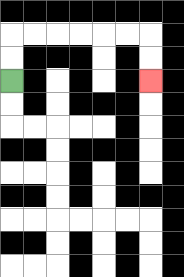{'start': '[0, 3]', 'end': '[6, 3]', 'path_directions': 'U,U,R,R,R,R,R,R,D,D', 'path_coordinates': '[[0, 3], [0, 2], [0, 1], [1, 1], [2, 1], [3, 1], [4, 1], [5, 1], [6, 1], [6, 2], [6, 3]]'}